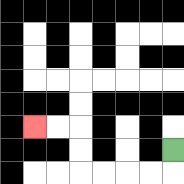{'start': '[7, 6]', 'end': '[1, 5]', 'path_directions': 'D,L,L,L,L,U,U,L,L', 'path_coordinates': '[[7, 6], [7, 7], [6, 7], [5, 7], [4, 7], [3, 7], [3, 6], [3, 5], [2, 5], [1, 5]]'}